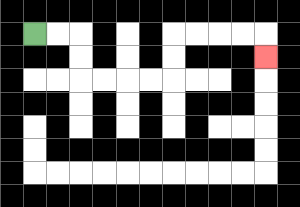{'start': '[1, 1]', 'end': '[11, 2]', 'path_directions': 'R,R,D,D,R,R,R,R,U,U,R,R,R,R,D', 'path_coordinates': '[[1, 1], [2, 1], [3, 1], [3, 2], [3, 3], [4, 3], [5, 3], [6, 3], [7, 3], [7, 2], [7, 1], [8, 1], [9, 1], [10, 1], [11, 1], [11, 2]]'}